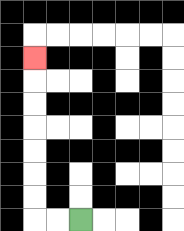{'start': '[3, 9]', 'end': '[1, 2]', 'path_directions': 'L,L,U,U,U,U,U,U,U', 'path_coordinates': '[[3, 9], [2, 9], [1, 9], [1, 8], [1, 7], [1, 6], [1, 5], [1, 4], [1, 3], [1, 2]]'}